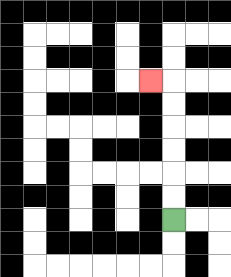{'start': '[7, 9]', 'end': '[6, 3]', 'path_directions': 'U,U,U,U,U,U,L', 'path_coordinates': '[[7, 9], [7, 8], [7, 7], [7, 6], [7, 5], [7, 4], [7, 3], [6, 3]]'}